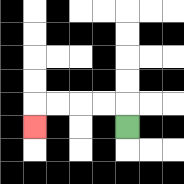{'start': '[5, 5]', 'end': '[1, 5]', 'path_directions': 'U,L,L,L,L,D', 'path_coordinates': '[[5, 5], [5, 4], [4, 4], [3, 4], [2, 4], [1, 4], [1, 5]]'}